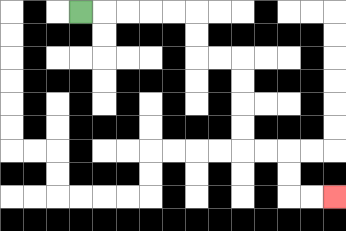{'start': '[3, 0]', 'end': '[14, 8]', 'path_directions': 'R,R,R,R,R,D,D,R,R,D,D,D,D,R,R,D,D,R,R', 'path_coordinates': '[[3, 0], [4, 0], [5, 0], [6, 0], [7, 0], [8, 0], [8, 1], [8, 2], [9, 2], [10, 2], [10, 3], [10, 4], [10, 5], [10, 6], [11, 6], [12, 6], [12, 7], [12, 8], [13, 8], [14, 8]]'}